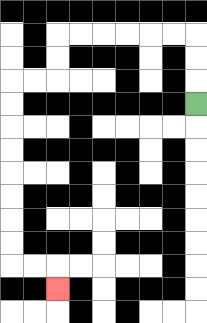{'start': '[8, 4]', 'end': '[2, 12]', 'path_directions': 'U,U,U,L,L,L,L,L,L,D,D,L,L,D,D,D,D,D,D,D,D,R,R,D', 'path_coordinates': '[[8, 4], [8, 3], [8, 2], [8, 1], [7, 1], [6, 1], [5, 1], [4, 1], [3, 1], [2, 1], [2, 2], [2, 3], [1, 3], [0, 3], [0, 4], [0, 5], [0, 6], [0, 7], [0, 8], [0, 9], [0, 10], [0, 11], [1, 11], [2, 11], [2, 12]]'}